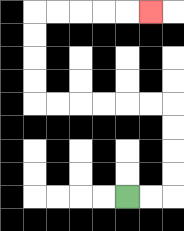{'start': '[5, 8]', 'end': '[6, 0]', 'path_directions': 'R,R,U,U,U,U,L,L,L,L,L,L,U,U,U,U,R,R,R,R,R', 'path_coordinates': '[[5, 8], [6, 8], [7, 8], [7, 7], [7, 6], [7, 5], [7, 4], [6, 4], [5, 4], [4, 4], [3, 4], [2, 4], [1, 4], [1, 3], [1, 2], [1, 1], [1, 0], [2, 0], [3, 0], [4, 0], [5, 0], [6, 0]]'}